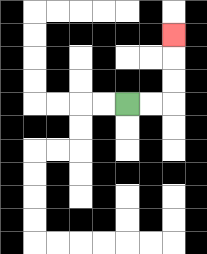{'start': '[5, 4]', 'end': '[7, 1]', 'path_directions': 'R,R,U,U,U', 'path_coordinates': '[[5, 4], [6, 4], [7, 4], [7, 3], [7, 2], [7, 1]]'}